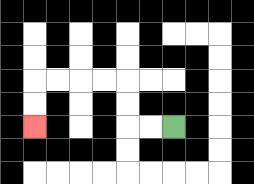{'start': '[7, 5]', 'end': '[1, 5]', 'path_directions': 'L,L,U,U,L,L,L,L,D,D', 'path_coordinates': '[[7, 5], [6, 5], [5, 5], [5, 4], [5, 3], [4, 3], [3, 3], [2, 3], [1, 3], [1, 4], [1, 5]]'}